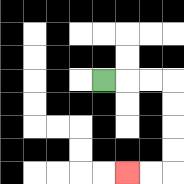{'start': '[4, 3]', 'end': '[5, 7]', 'path_directions': 'R,R,R,D,D,D,D,L,L', 'path_coordinates': '[[4, 3], [5, 3], [6, 3], [7, 3], [7, 4], [7, 5], [7, 6], [7, 7], [6, 7], [5, 7]]'}